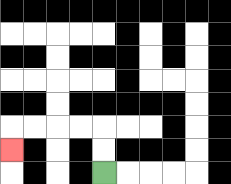{'start': '[4, 7]', 'end': '[0, 6]', 'path_directions': 'U,U,L,L,L,L,D', 'path_coordinates': '[[4, 7], [4, 6], [4, 5], [3, 5], [2, 5], [1, 5], [0, 5], [0, 6]]'}